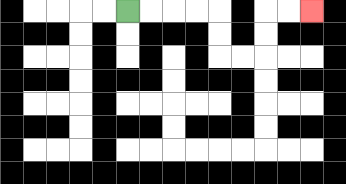{'start': '[5, 0]', 'end': '[13, 0]', 'path_directions': 'R,R,R,R,D,D,R,R,U,U,R,R', 'path_coordinates': '[[5, 0], [6, 0], [7, 0], [8, 0], [9, 0], [9, 1], [9, 2], [10, 2], [11, 2], [11, 1], [11, 0], [12, 0], [13, 0]]'}